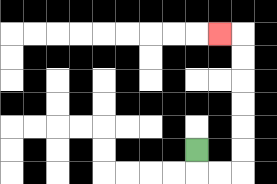{'start': '[8, 6]', 'end': '[9, 1]', 'path_directions': 'D,R,R,U,U,U,U,U,U,L', 'path_coordinates': '[[8, 6], [8, 7], [9, 7], [10, 7], [10, 6], [10, 5], [10, 4], [10, 3], [10, 2], [10, 1], [9, 1]]'}